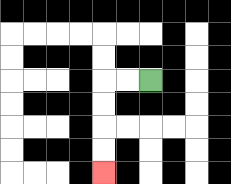{'start': '[6, 3]', 'end': '[4, 7]', 'path_directions': 'L,L,D,D,D,D', 'path_coordinates': '[[6, 3], [5, 3], [4, 3], [4, 4], [4, 5], [4, 6], [4, 7]]'}